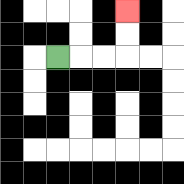{'start': '[2, 2]', 'end': '[5, 0]', 'path_directions': 'R,R,R,U,U', 'path_coordinates': '[[2, 2], [3, 2], [4, 2], [5, 2], [5, 1], [5, 0]]'}